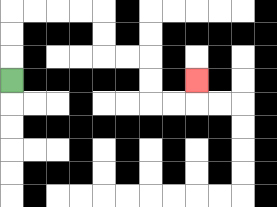{'start': '[0, 3]', 'end': '[8, 3]', 'path_directions': 'U,U,U,R,R,R,R,D,D,R,R,D,D,R,R,U', 'path_coordinates': '[[0, 3], [0, 2], [0, 1], [0, 0], [1, 0], [2, 0], [3, 0], [4, 0], [4, 1], [4, 2], [5, 2], [6, 2], [6, 3], [6, 4], [7, 4], [8, 4], [8, 3]]'}